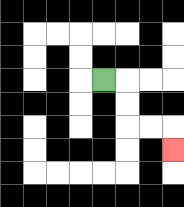{'start': '[4, 3]', 'end': '[7, 6]', 'path_directions': 'R,D,D,R,R,D', 'path_coordinates': '[[4, 3], [5, 3], [5, 4], [5, 5], [6, 5], [7, 5], [7, 6]]'}